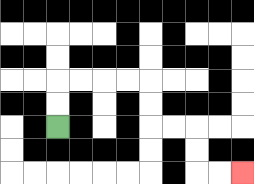{'start': '[2, 5]', 'end': '[10, 7]', 'path_directions': 'U,U,R,R,R,R,D,D,R,R,D,D,R,R', 'path_coordinates': '[[2, 5], [2, 4], [2, 3], [3, 3], [4, 3], [5, 3], [6, 3], [6, 4], [6, 5], [7, 5], [8, 5], [8, 6], [8, 7], [9, 7], [10, 7]]'}